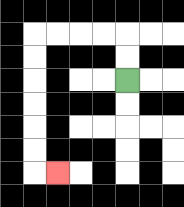{'start': '[5, 3]', 'end': '[2, 7]', 'path_directions': 'U,U,L,L,L,L,D,D,D,D,D,D,R', 'path_coordinates': '[[5, 3], [5, 2], [5, 1], [4, 1], [3, 1], [2, 1], [1, 1], [1, 2], [1, 3], [1, 4], [1, 5], [1, 6], [1, 7], [2, 7]]'}